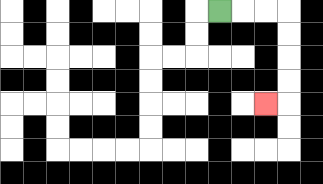{'start': '[9, 0]', 'end': '[11, 4]', 'path_directions': 'R,R,R,D,D,D,D,L', 'path_coordinates': '[[9, 0], [10, 0], [11, 0], [12, 0], [12, 1], [12, 2], [12, 3], [12, 4], [11, 4]]'}